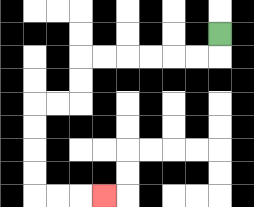{'start': '[9, 1]', 'end': '[4, 8]', 'path_directions': 'D,L,L,L,L,L,L,D,D,L,L,D,D,D,D,R,R,R', 'path_coordinates': '[[9, 1], [9, 2], [8, 2], [7, 2], [6, 2], [5, 2], [4, 2], [3, 2], [3, 3], [3, 4], [2, 4], [1, 4], [1, 5], [1, 6], [1, 7], [1, 8], [2, 8], [3, 8], [4, 8]]'}